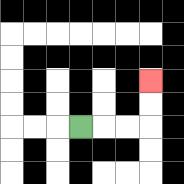{'start': '[3, 5]', 'end': '[6, 3]', 'path_directions': 'R,R,R,U,U', 'path_coordinates': '[[3, 5], [4, 5], [5, 5], [6, 5], [6, 4], [6, 3]]'}